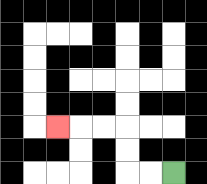{'start': '[7, 7]', 'end': '[2, 5]', 'path_directions': 'L,L,U,U,L,L,L', 'path_coordinates': '[[7, 7], [6, 7], [5, 7], [5, 6], [5, 5], [4, 5], [3, 5], [2, 5]]'}